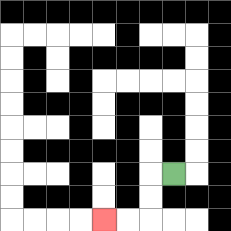{'start': '[7, 7]', 'end': '[4, 9]', 'path_directions': 'L,D,D,L,L', 'path_coordinates': '[[7, 7], [6, 7], [6, 8], [6, 9], [5, 9], [4, 9]]'}